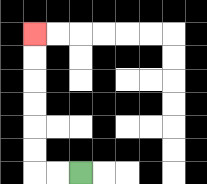{'start': '[3, 7]', 'end': '[1, 1]', 'path_directions': 'L,L,U,U,U,U,U,U', 'path_coordinates': '[[3, 7], [2, 7], [1, 7], [1, 6], [1, 5], [1, 4], [1, 3], [1, 2], [1, 1]]'}